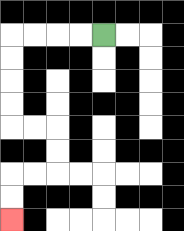{'start': '[4, 1]', 'end': '[0, 9]', 'path_directions': 'L,L,L,L,D,D,D,D,R,R,D,D,L,L,D,D', 'path_coordinates': '[[4, 1], [3, 1], [2, 1], [1, 1], [0, 1], [0, 2], [0, 3], [0, 4], [0, 5], [1, 5], [2, 5], [2, 6], [2, 7], [1, 7], [0, 7], [0, 8], [0, 9]]'}